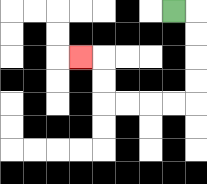{'start': '[7, 0]', 'end': '[3, 2]', 'path_directions': 'R,D,D,D,D,L,L,L,L,U,U,L', 'path_coordinates': '[[7, 0], [8, 0], [8, 1], [8, 2], [8, 3], [8, 4], [7, 4], [6, 4], [5, 4], [4, 4], [4, 3], [4, 2], [3, 2]]'}